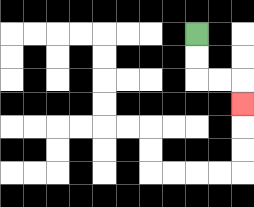{'start': '[8, 1]', 'end': '[10, 4]', 'path_directions': 'D,D,R,R,D', 'path_coordinates': '[[8, 1], [8, 2], [8, 3], [9, 3], [10, 3], [10, 4]]'}